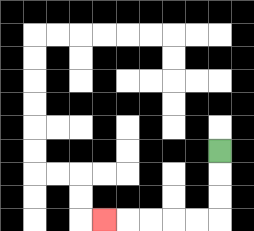{'start': '[9, 6]', 'end': '[4, 9]', 'path_directions': 'D,D,D,L,L,L,L,L', 'path_coordinates': '[[9, 6], [9, 7], [9, 8], [9, 9], [8, 9], [7, 9], [6, 9], [5, 9], [4, 9]]'}